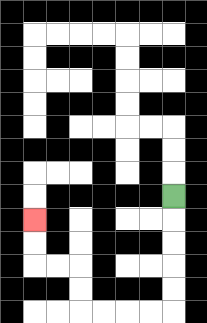{'start': '[7, 8]', 'end': '[1, 9]', 'path_directions': 'D,D,D,D,D,L,L,L,L,U,U,L,L,U,U', 'path_coordinates': '[[7, 8], [7, 9], [7, 10], [7, 11], [7, 12], [7, 13], [6, 13], [5, 13], [4, 13], [3, 13], [3, 12], [3, 11], [2, 11], [1, 11], [1, 10], [1, 9]]'}